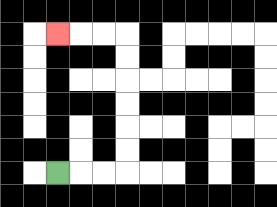{'start': '[2, 7]', 'end': '[2, 1]', 'path_directions': 'R,R,R,U,U,U,U,U,U,L,L,L', 'path_coordinates': '[[2, 7], [3, 7], [4, 7], [5, 7], [5, 6], [5, 5], [5, 4], [5, 3], [5, 2], [5, 1], [4, 1], [3, 1], [2, 1]]'}